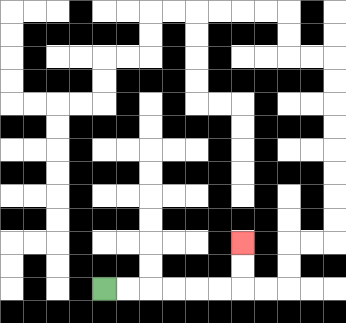{'start': '[4, 12]', 'end': '[10, 10]', 'path_directions': 'R,R,R,R,R,R,U,U', 'path_coordinates': '[[4, 12], [5, 12], [6, 12], [7, 12], [8, 12], [9, 12], [10, 12], [10, 11], [10, 10]]'}